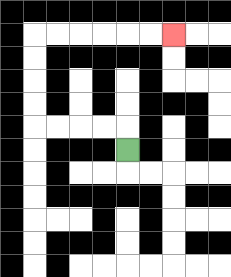{'start': '[5, 6]', 'end': '[7, 1]', 'path_directions': 'U,L,L,L,L,U,U,U,U,R,R,R,R,R,R', 'path_coordinates': '[[5, 6], [5, 5], [4, 5], [3, 5], [2, 5], [1, 5], [1, 4], [1, 3], [1, 2], [1, 1], [2, 1], [3, 1], [4, 1], [5, 1], [6, 1], [7, 1]]'}